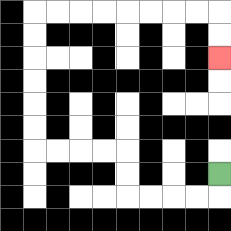{'start': '[9, 7]', 'end': '[9, 2]', 'path_directions': 'D,L,L,L,L,U,U,L,L,L,L,U,U,U,U,U,U,R,R,R,R,R,R,R,R,D,D', 'path_coordinates': '[[9, 7], [9, 8], [8, 8], [7, 8], [6, 8], [5, 8], [5, 7], [5, 6], [4, 6], [3, 6], [2, 6], [1, 6], [1, 5], [1, 4], [1, 3], [1, 2], [1, 1], [1, 0], [2, 0], [3, 0], [4, 0], [5, 0], [6, 0], [7, 0], [8, 0], [9, 0], [9, 1], [9, 2]]'}